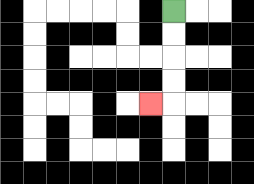{'start': '[7, 0]', 'end': '[6, 4]', 'path_directions': 'D,D,D,D,L', 'path_coordinates': '[[7, 0], [7, 1], [7, 2], [7, 3], [7, 4], [6, 4]]'}